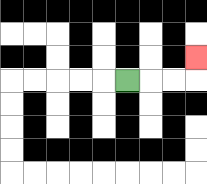{'start': '[5, 3]', 'end': '[8, 2]', 'path_directions': 'R,R,R,U', 'path_coordinates': '[[5, 3], [6, 3], [7, 3], [8, 3], [8, 2]]'}